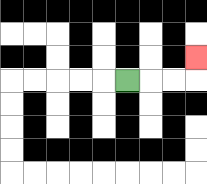{'start': '[5, 3]', 'end': '[8, 2]', 'path_directions': 'R,R,R,U', 'path_coordinates': '[[5, 3], [6, 3], [7, 3], [8, 3], [8, 2]]'}